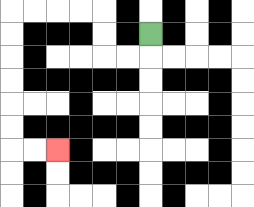{'start': '[6, 1]', 'end': '[2, 6]', 'path_directions': 'D,L,L,U,U,L,L,L,L,D,D,D,D,D,D,R,R', 'path_coordinates': '[[6, 1], [6, 2], [5, 2], [4, 2], [4, 1], [4, 0], [3, 0], [2, 0], [1, 0], [0, 0], [0, 1], [0, 2], [0, 3], [0, 4], [0, 5], [0, 6], [1, 6], [2, 6]]'}